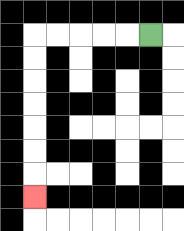{'start': '[6, 1]', 'end': '[1, 8]', 'path_directions': 'L,L,L,L,L,D,D,D,D,D,D,D', 'path_coordinates': '[[6, 1], [5, 1], [4, 1], [3, 1], [2, 1], [1, 1], [1, 2], [1, 3], [1, 4], [1, 5], [1, 6], [1, 7], [1, 8]]'}